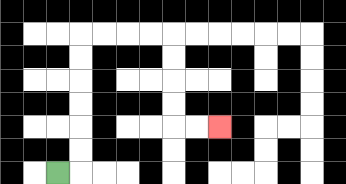{'start': '[2, 7]', 'end': '[9, 5]', 'path_directions': 'R,U,U,U,U,U,U,R,R,R,R,D,D,D,D,R,R', 'path_coordinates': '[[2, 7], [3, 7], [3, 6], [3, 5], [3, 4], [3, 3], [3, 2], [3, 1], [4, 1], [5, 1], [6, 1], [7, 1], [7, 2], [7, 3], [7, 4], [7, 5], [8, 5], [9, 5]]'}